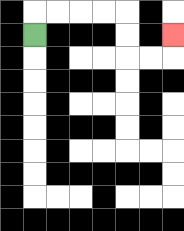{'start': '[1, 1]', 'end': '[7, 1]', 'path_directions': 'U,R,R,R,R,D,D,R,R,U', 'path_coordinates': '[[1, 1], [1, 0], [2, 0], [3, 0], [4, 0], [5, 0], [5, 1], [5, 2], [6, 2], [7, 2], [7, 1]]'}